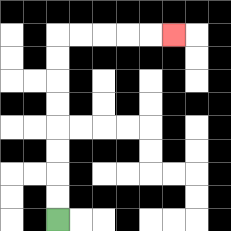{'start': '[2, 9]', 'end': '[7, 1]', 'path_directions': 'U,U,U,U,U,U,U,U,R,R,R,R,R', 'path_coordinates': '[[2, 9], [2, 8], [2, 7], [2, 6], [2, 5], [2, 4], [2, 3], [2, 2], [2, 1], [3, 1], [4, 1], [5, 1], [6, 1], [7, 1]]'}